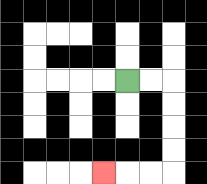{'start': '[5, 3]', 'end': '[4, 7]', 'path_directions': 'R,R,D,D,D,D,L,L,L', 'path_coordinates': '[[5, 3], [6, 3], [7, 3], [7, 4], [7, 5], [7, 6], [7, 7], [6, 7], [5, 7], [4, 7]]'}